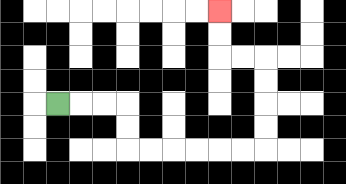{'start': '[2, 4]', 'end': '[9, 0]', 'path_directions': 'R,R,R,D,D,R,R,R,R,R,R,U,U,U,U,L,L,U,U', 'path_coordinates': '[[2, 4], [3, 4], [4, 4], [5, 4], [5, 5], [5, 6], [6, 6], [7, 6], [8, 6], [9, 6], [10, 6], [11, 6], [11, 5], [11, 4], [11, 3], [11, 2], [10, 2], [9, 2], [9, 1], [9, 0]]'}